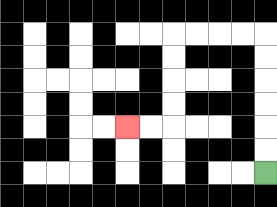{'start': '[11, 7]', 'end': '[5, 5]', 'path_directions': 'U,U,U,U,U,U,L,L,L,L,D,D,D,D,L,L', 'path_coordinates': '[[11, 7], [11, 6], [11, 5], [11, 4], [11, 3], [11, 2], [11, 1], [10, 1], [9, 1], [8, 1], [7, 1], [7, 2], [7, 3], [7, 4], [7, 5], [6, 5], [5, 5]]'}